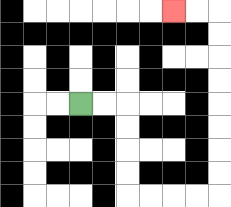{'start': '[3, 4]', 'end': '[7, 0]', 'path_directions': 'R,R,D,D,D,D,R,R,R,R,U,U,U,U,U,U,U,U,L,L', 'path_coordinates': '[[3, 4], [4, 4], [5, 4], [5, 5], [5, 6], [5, 7], [5, 8], [6, 8], [7, 8], [8, 8], [9, 8], [9, 7], [9, 6], [9, 5], [9, 4], [9, 3], [9, 2], [9, 1], [9, 0], [8, 0], [7, 0]]'}